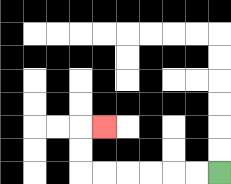{'start': '[9, 7]', 'end': '[4, 5]', 'path_directions': 'L,L,L,L,L,L,U,U,R', 'path_coordinates': '[[9, 7], [8, 7], [7, 7], [6, 7], [5, 7], [4, 7], [3, 7], [3, 6], [3, 5], [4, 5]]'}